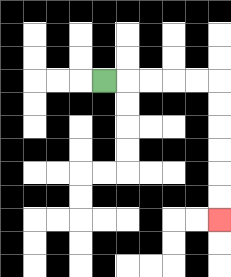{'start': '[4, 3]', 'end': '[9, 9]', 'path_directions': 'R,R,R,R,R,D,D,D,D,D,D', 'path_coordinates': '[[4, 3], [5, 3], [6, 3], [7, 3], [8, 3], [9, 3], [9, 4], [9, 5], [9, 6], [9, 7], [9, 8], [9, 9]]'}